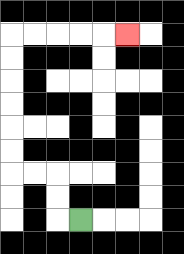{'start': '[3, 9]', 'end': '[5, 1]', 'path_directions': 'L,U,U,L,L,U,U,U,U,U,U,R,R,R,R,R', 'path_coordinates': '[[3, 9], [2, 9], [2, 8], [2, 7], [1, 7], [0, 7], [0, 6], [0, 5], [0, 4], [0, 3], [0, 2], [0, 1], [1, 1], [2, 1], [3, 1], [4, 1], [5, 1]]'}